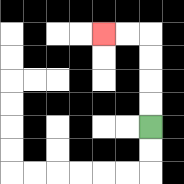{'start': '[6, 5]', 'end': '[4, 1]', 'path_directions': 'U,U,U,U,L,L', 'path_coordinates': '[[6, 5], [6, 4], [6, 3], [6, 2], [6, 1], [5, 1], [4, 1]]'}